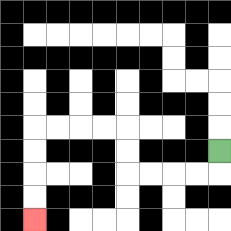{'start': '[9, 6]', 'end': '[1, 9]', 'path_directions': 'D,L,L,L,L,U,U,L,L,L,L,D,D,D,D', 'path_coordinates': '[[9, 6], [9, 7], [8, 7], [7, 7], [6, 7], [5, 7], [5, 6], [5, 5], [4, 5], [3, 5], [2, 5], [1, 5], [1, 6], [1, 7], [1, 8], [1, 9]]'}